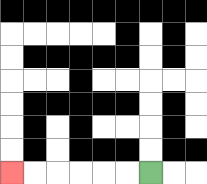{'start': '[6, 7]', 'end': '[0, 7]', 'path_directions': 'L,L,L,L,L,L', 'path_coordinates': '[[6, 7], [5, 7], [4, 7], [3, 7], [2, 7], [1, 7], [0, 7]]'}